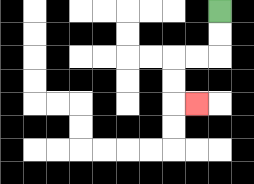{'start': '[9, 0]', 'end': '[8, 4]', 'path_directions': 'D,D,L,L,D,D,R', 'path_coordinates': '[[9, 0], [9, 1], [9, 2], [8, 2], [7, 2], [7, 3], [7, 4], [8, 4]]'}